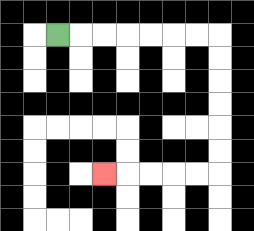{'start': '[2, 1]', 'end': '[4, 7]', 'path_directions': 'R,R,R,R,R,R,R,D,D,D,D,D,D,L,L,L,L,L', 'path_coordinates': '[[2, 1], [3, 1], [4, 1], [5, 1], [6, 1], [7, 1], [8, 1], [9, 1], [9, 2], [9, 3], [9, 4], [9, 5], [9, 6], [9, 7], [8, 7], [7, 7], [6, 7], [5, 7], [4, 7]]'}